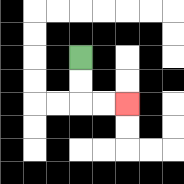{'start': '[3, 2]', 'end': '[5, 4]', 'path_directions': 'D,D,R,R', 'path_coordinates': '[[3, 2], [3, 3], [3, 4], [4, 4], [5, 4]]'}